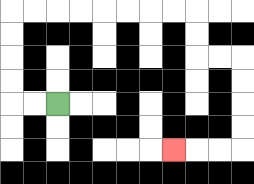{'start': '[2, 4]', 'end': '[7, 6]', 'path_directions': 'L,L,U,U,U,U,R,R,R,R,R,R,R,R,D,D,R,R,D,D,D,D,L,L,L', 'path_coordinates': '[[2, 4], [1, 4], [0, 4], [0, 3], [0, 2], [0, 1], [0, 0], [1, 0], [2, 0], [3, 0], [4, 0], [5, 0], [6, 0], [7, 0], [8, 0], [8, 1], [8, 2], [9, 2], [10, 2], [10, 3], [10, 4], [10, 5], [10, 6], [9, 6], [8, 6], [7, 6]]'}